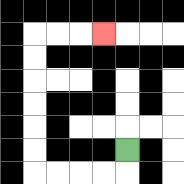{'start': '[5, 6]', 'end': '[4, 1]', 'path_directions': 'D,L,L,L,L,U,U,U,U,U,U,R,R,R', 'path_coordinates': '[[5, 6], [5, 7], [4, 7], [3, 7], [2, 7], [1, 7], [1, 6], [1, 5], [1, 4], [1, 3], [1, 2], [1, 1], [2, 1], [3, 1], [4, 1]]'}